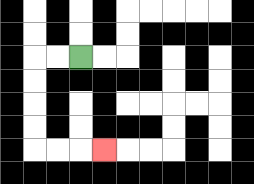{'start': '[3, 2]', 'end': '[4, 6]', 'path_directions': 'L,L,D,D,D,D,R,R,R', 'path_coordinates': '[[3, 2], [2, 2], [1, 2], [1, 3], [1, 4], [1, 5], [1, 6], [2, 6], [3, 6], [4, 6]]'}